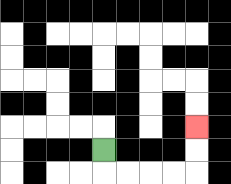{'start': '[4, 6]', 'end': '[8, 5]', 'path_directions': 'D,R,R,R,R,U,U', 'path_coordinates': '[[4, 6], [4, 7], [5, 7], [6, 7], [7, 7], [8, 7], [8, 6], [8, 5]]'}